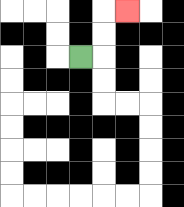{'start': '[3, 2]', 'end': '[5, 0]', 'path_directions': 'R,U,U,R', 'path_coordinates': '[[3, 2], [4, 2], [4, 1], [4, 0], [5, 0]]'}